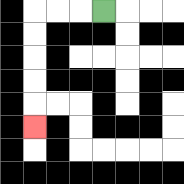{'start': '[4, 0]', 'end': '[1, 5]', 'path_directions': 'L,L,L,D,D,D,D,D', 'path_coordinates': '[[4, 0], [3, 0], [2, 0], [1, 0], [1, 1], [1, 2], [1, 3], [1, 4], [1, 5]]'}